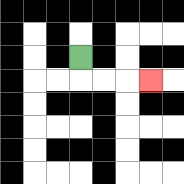{'start': '[3, 2]', 'end': '[6, 3]', 'path_directions': 'D,R,R,R', 'path_coordinates': '[[3, 2], [3, 3], [4, 3], [5, 3], [6, 3]]'}